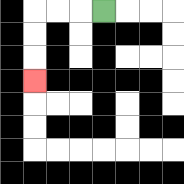{'start': '[4, 0]', 'end': '[1, 3]', 'path_directions': 'L,L,L,D,D,D', 'path_coordinates': '[[4, 0], [3, 0], [2, 0], [1, 0], [1, 1], [1, 2], [1, 3]]'}